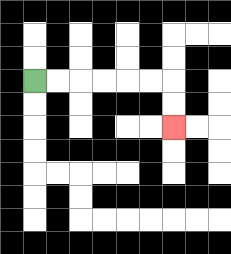{'start': '[1, 3]', 'end': '[7, 5]', 'path_directions': 'R,R,R,R,R,R,D,D', 'path_coordinates': '[[1, 3], [2, 3], [3, 3], [4, 3], [5, 3], [6, 3], [7, 3], [7, 4], [7, 5]]'}